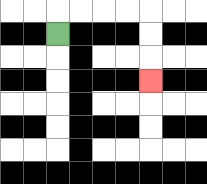{'start': '[2, 1]', 'end': '[6, 3]', 'path_directions': 'U,R,R,R,R,D,D,D', 'path_coordinates': '[[2, 1], [2, 0], [3, 0], [4, 0], [5, 0], [6, 0], [6, 1], [6, 2], [6, 3]]'}